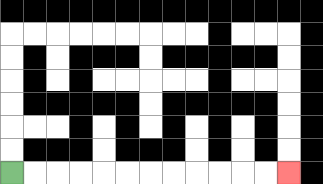{'start': '[0, 7]', 'end': '[12, 7]', 'path_directions': 'R,R,R,R,R,R,R,R,R,R,R,R', 'path_coordinates': '[[0, 7], [1, 7], [2, 7], [3, 7], [4, 7], [5, 7], [6, 7], [7, 7], [8, 7], [9, 7], [10, 7], [11, 7], [12, 7]]'}